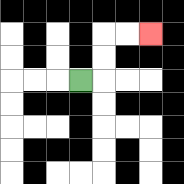{'start': '[3, 3]', 'end': '[6, 1]', 'path_directions': 'R,U,U,R,R', 'path_coordinates': '[[3, 3], [4, 3], [4, 2], [4, 1], [5, 1], [6, 1]]'}